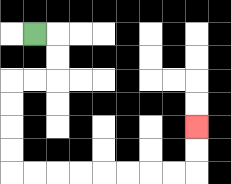{'start': '[1, 1]', 'end': '[8, 5]', 'path_directions': 'R,D,D,L,L,D,D,D,D,R,R,R,R,R,R,R,R,U,U', 'path_coordinates': '[[1, 1], [2, 1], [2, 2], [2, 3], [1, 3], [0, 3], [0, 4], [0, 5], [0, 6], [0, 7], [1, 7], [2, 7], [3, 7], [4, 7], [5, 7], [6, 7], [7, 7], [8, 7], [8, 6], [8, 5]]'}